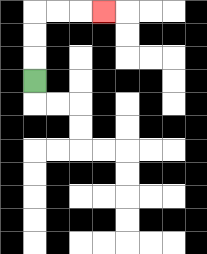{'start': '[1, 3]', 'end': '[4, 0]', 'path_directions': 'U,U,U,R,R,R', 'path_coordinates': '[[1, 3], [1, 2], [1, 1], [1, 0], [2, 0], [3, 0], [4, 0]]'}